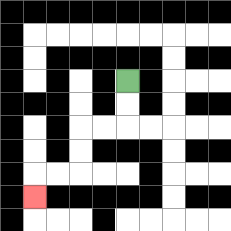{'start': '[5, 3]', 'end': '[1, 8]', 'path_directions': 'D,D,L,L,D,D,L,L,D', 'path_coordinates': '[[5, 3], [5, 4], [5, 5], [4, 5], [3, 5], [3, 6], [3, 7], [2, 7], [1, 7], [1, 8]]'}